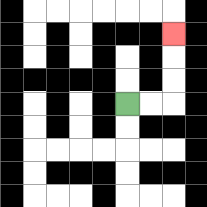{'start': '[5, 4]', 'end': '[7, 1]', 'path_directions': 'R,R,U,U,U', 'path_coordinates': '[[5, 4], [6, 4], [7, 4], [7, 3], [7, 2], [7, 1]]'}